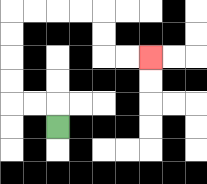{'start': '[2, 5]', 'end': '[6, 2]', 'path_directions': 'U,L,L,U,U,U,U,R,R,R,R,D,D,R,R', 'path_coordinates': '[[2, 5], [2, 4], [1, 4], [0, 4], [0, 3], [0, 2], [0, 1], [0, 0], [1, 0], [2, 0], [3, 0], [4, 0], [4, 1], [4, 2], [5, 2], [6, 2]]'}